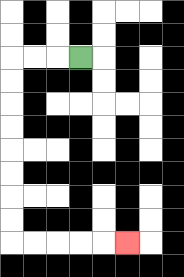{'start': '[3, 2]', 'end': '[5, 10]', 'path_directions': 'L,L,L,D,D,D,D,D,D,D,D,R,R,R,R,R', 'path_coordinates': '[[3, 2], [2, 2], [1, 2], [0, 2], [0, 3], [0, 4], [0, 5], [0, 6], [0, 7], [0, 8], [0, 9], [0, 10], [1, 10], [2, 10], [3, 10], [4, 10], [5, 10]]'}